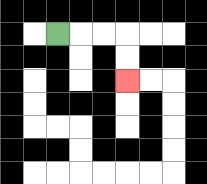{'start': '[2, 1]', 'end': '[5, 3]', 'path_directions': 'R,R,R,D,D', 'path_coordinates': '[[2, 1], [3, 1], [4, 1], [5, 1], [5, 2], [5, 3]]'}